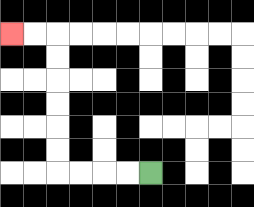{'start': '[6, 7]', 'end': '[0, 1]', 'path_directions': 'L,L,L,L,U,U,U,U,U,U,L,L', 'path_coordinates': '[[6, 7], [5, 7], [4, 7], [3, 7], [2, 7], [2, 6], [2, 5], [2, 4], [2, 3], [2, 2], [2, 1], [1, 1], [0, 1]]'}